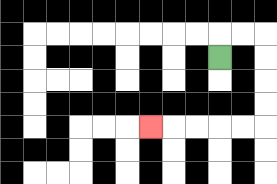{'start': '[9, 2]', 'end': '[6, 5]', 'path_directions': 'U,R,R,D,D,D,D,L,L,L,L,L', 'path_coordinates': '[[9, 2], [9, 1], [10, 1], [11, 1], [11, 2], [11, 3], [11, 4], [11, 5], [10, 5], [9, 5], [8, 5], [7, 5], [6, 5]]'}